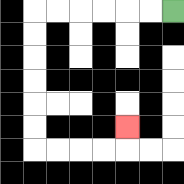{'start': '[7, 0]', 'end': '[5, 5]', 'path_directions': 'L,L,L,L,L,L,D,D,D,D,D,D,R,R,R,R,U', 'path_coordinates': '[[7, 0], [6, 0], [5, 0], [4, 0], [3, 0], [2, 0], [1, 0], [1, 1], [1, 2], [1, 3], [1, 4], [1, 5], [1, 6], [2, 6], [3, 6], [4, 6], [5, 6], [5, 5]]'}